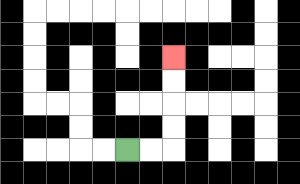{'start': '[5, 6]', 'end': '[7, 2]', 'path_directions': 'R,R,U,U,U,U', 'path_coordinates': '[[5, 6], [6, 6], [7, 6], [7, 5], [7, 4], [7, 3], [7, 2]]'}